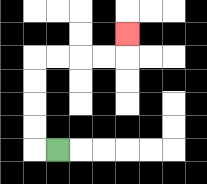{'start': '[2, 6]', 'end': '[5, 1]', 'path_directions': 'L,U,U,U,U,R,R,R,R,U', 'path_coordinates': '[[2, 6], [1, 6], [1, 5], [1, 4], [1, 3], [1, 2], [2, 2], [3, 2], [4, 2], [5, 2], [5, 1]]'}